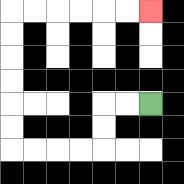{'start': '[6, 4]', 'end': '[6, 0]', 'path_directions': 'L,L,D,D,L,L,L,L,U,U,U,U,U,U,R,R,R,R,R,R', 'path_coordinates': '[[6, 4], [5, 4], [4, 4], [4, 5], [4, 6], [3, 6], [2, 6], [1, 6], [0, 6], [0, 5], [0, 4], [0, 3], [0, 2], [0, 1], [0, 0], [1, 0], [2, 0], [3, 0], [4, 0], [5, 0], [6, 0]]'}